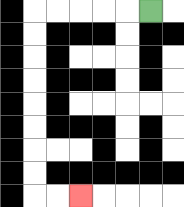{'start': '[6, 0]', 'end': '[3, 8]', 'path_directions': 'L,L,L,L,L,D,D,D,D,D,D,D,D,R,R', 'path_coordinates': '[[6, 0], [5, 0], [4, 0], [3, 0], [2, 0], [1, 0], [1, 1], [1, 2], [1, 3], [1, 4], [1, 5], [1, 6], [1, 7], [1, 8], [2, 8], [3, 8]]'}